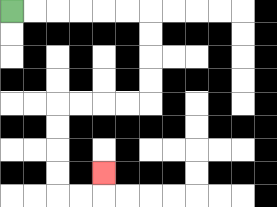{'start': '[0, 0]', 'end': '[4, 7]', 'path_directions': 'R,R,R,R,R,R,D,D,D,D,L,L,L,L,D,D,D,D,R,R,U', 'path_coordinates': '[[0, 0], [1, 0], [2, 0], [3, 0], [4, 0], [5, 0], [6, 0], [6, 1], [6, 2], [6, 3], [6, 4], [5, 4], [4, 4], [3, 4], [2, 4], [2, 5], [2, 6], [2, 7], [2, 8], [3, 8], [4, 8], [4, 7]]'}